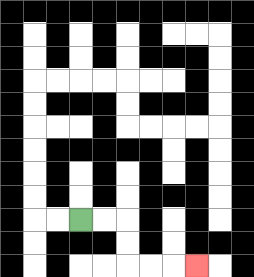{'start': '[3, 9]', 'end': '[8, 11]', 'path_directions': 'R,R,D,D,R,R,R', 'path_coordinates': '[[3, 9], [4, 9], [5, 9], [5, 10], [5, 11], [6, 11], [7, 11], [8, 11]]'}